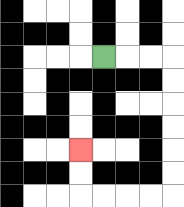{'start': '[4, 2]', 'end': '[3, 6]', 'path_directions': 'R,R,R,D,D,D,D,D,D,L,L,L,L,U,U', 'path_coordinates': '[[4, 2], [5, 2], [6, 2], [7, 2], [7, 3], [7, 4], [7, 5], [7, 6], [7, 7], [7, 8], [6, 8], [5, 8], [4, 8], [3, 8], [3, 7], [3, 6]]'}